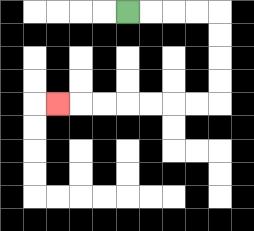{'start': '[5, 0]', 'end': '[2, 4]', 'path_directions': 'R,R,R,R,D,D,D,D,L,L,L,L,L,L,L', 'path_coordinates': '[[5, 0], [6, 0], [7, 0], [8, 0], [9, 0], [9, 1], [9, 2], [9, 3], [9, 4], [8, 4], [7, 4], [6, 4], [5, 4], [4, 4], [3, 4], [2, 4]]'}